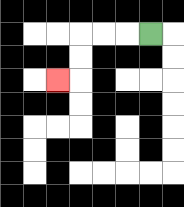{'start': '[6, 1]', 'end': '[2, 3]', 'path_directions': 'L,L,L,D,D,L', 'path_coordinates': '[[6, 1], [5, 1], [4, 1], [3, 1], [3, 2], [3, 3], [2, 3]]'}